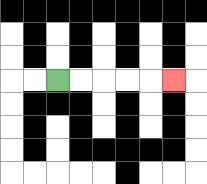{'start': '[2, 3]', 'end': '[7, 3]', 'path_directions': 'R,R,R,R,R', 'path_coordinates': '[[2, 3], [3, 3], [4, 3], [5, 3], [6, 3], [7, 3]]'}